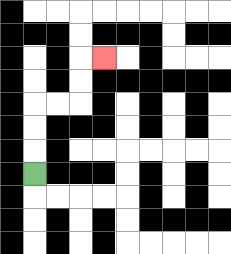{'start': '[1, 7]', 'end': '[4, 2]', 'path_directions': 'U,U,U,R,R,U,U,R', 'path_coordinates': '[[1, 7], [1, 6], [1, 5], [1, 4], [2, 4], [3, 4], [3, 3], [3, 2], [4, 2]]'}